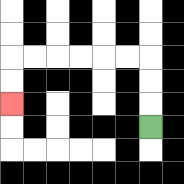{'start': '[6, 5]', 'end': '[0, 4]', 'path_directions': 'U,U,U,L,L,L,L,L,L,D,D', 'path_coordinates': '[[6, 5], [6, 4], [6, 3], [6, 2], [5, 2], [4, 2], [3, 2], [2, 2], [1, 2], [0, 2], [0, 3], [0, 4]]'}